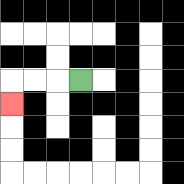{'start': '[3, 3]', 'end': '[0, 4]', 'path_directions': 'L,L,L,D', 'path_coordinates': '[[3, 3], [2, 3], [1, 3], [0, 3], [0, 4]]'}